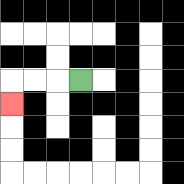{'start': '[3, 3]', 'end': '[0, 4]', 'path_directions': 'L,L,L,D', 'path_coordinates': '[[3, 3], [2, 3], [1, 3], [0, 3], [0, 4]]'}